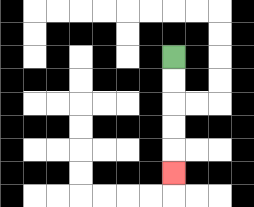{'start': '[7, 2]', 'end': '[7, 7]', 'path_directions': 'D,D,D,D,D', 'path_coordinates': '[[7, 2], [7, 3], [7, 4], [7, 5], [7, 6], [7, 7]]'}